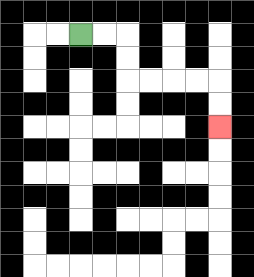{'start': '[3, 1]', 'end': '[9, 5]', 'path_directions': 'R,R,D,D,R,R,R,R,D,D', 'path_coordinates': '[[3, 1], [4, 1], [5, 1], [5, 2], [5, 3], [6, 3], [7, 3], [8, 3], [9, 3], [9, 4], [9, 5]]'}